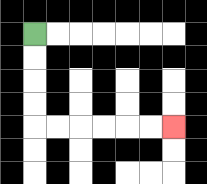{'start': '[1, 1]', 'end': '[7, 5]', 'path_directions': 'D,D,D,D,R,R,R,R,R,R', 'path_coordinates': '[[1, 1], [1, 2], [1, 3], [1, 4], [1, 5], [2, 5], [3, 5], [4, 5], [5, 5], [6, 5], [7, 5]]'}